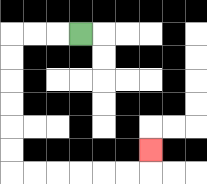{'start': '[3, 1]', 'end': '[6, 6]', 'path_directions': 'L,L,L,D,D,D,D,D,D,R,R,R,R,R,R,U', 'path_coordinates': '[[3, 1], [2, 1], [1, 1], [0, 1], [0, 2], [0, 3], [0, 4], [0, 5], [0, 6], [0, 7], [1, 7], [2, 7], [3, 7], [4, 7], [5, 7], [6, 7], [6, 6]]'}